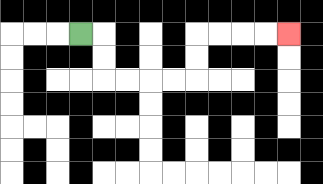{'start': '[3, 1]', 'end': '[12, 1]', 'path_directions': 'R,D,D,R,R,R,R,U,U,R,R,R,R', 'path_coordinates': '[[3, 1], [4, 1], [4, 2], [4, 3], [5, 3], [6, 3], [7, 3], [8, 3], [8, 2], [8, 1], [9, 1], [10, 1], [11, 1], [12, 1]]'}